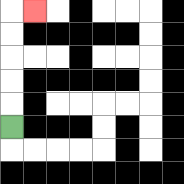{'start': '[0, 5]', 'end': '[1, 0]', 'path_directions': 'U,U,U,U,U,R', 'path_coordinates': '[[0, 5], [0, 4], [0, 3], [0, 2], [0, 1], [0, 0], [1, 0]]'}